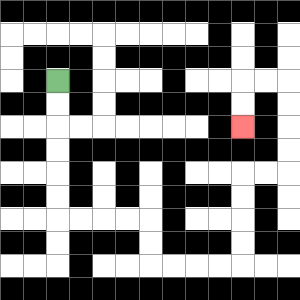{'start': '[2, 3]', 'end': '[10, 5]', 'path_directions': 'D,D,D,D,D,D,R,R,R,R,D,D,R,R,R,R,U,U,U,U,R,R,U,U,U,U,L,L,D,D', 'path_coordinates': '[[2, 3], [2, 4], [2, 5], [2, 6], [2, 7], [2, 8], [2, 9], [3, 9], [4, 9], [5, 9], [6, 9], [6, 10], [6, 11], [7, 11], [8, 11], [9, 11], [10, 11], [10, 10], [10, 9], [10, 8], [10, 7], [11, 7], [12, 7], [12, 6], [12, 5], [12, 4], [12, 3], [11, 3], [10, 3], [10, 4], [10, 5]]'}